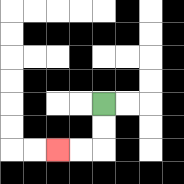{'start': '[4, 4]', 'end': '[2, 6]', 'path_directions': 'D,D,L,L', 'path_coordinates': '[[4, 4], [4, 5], [4, 6], [3, 6], [2, 6]]'}